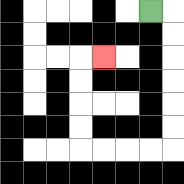{'start': '[6, 0]', 'end': '[4, 2]', 'path_directions': 'R,D,D,D,D,D,D,L,L,L,L,U,U,U,U,R', 'path_coordinates': '[[6, 0], [7, 0], [7, 1], [7, 2], [7, 3], [7, 4], [7, 5], [7, 6], [6, 6], [5, 6], [4, 6], [3, 6], [3, 5], [3, 4], [3, 3], [3, 2], [4, 2]]'}